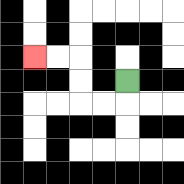{'start': '[5, 3]', 'end': '[1, 2]', 'path_directions': 'D,L,L,U,U,L,L', 'path_coordinates': '[[5, 3], [5, 4], [4, 4], [3, 4], [3, 3], [3, 2], [2, 2], [1, 2]]'}